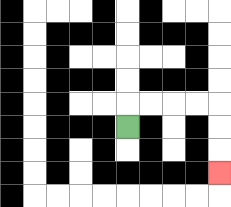{'start': '[5, 5]', 'end': '[9, 7]', 'path_directions': 'U,R,R,R,R,D,D,D', 'path_coordinates': '[[5, 5], [5, 4], [6, 4], [7, 4], [8, 4], [9, 4], [9, 5], [9, 6], [9, 7]]'}